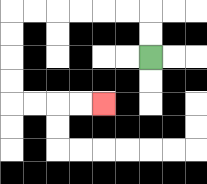{'start': '[6, 2]', 'end': '[4, 4]', 'path_directions': 'U,U,L,L,L,L,L,L,D,D,D,D,R,R,R,R', 'path_coordinates': '[[6, 2], [6, 1], [6, 0], [5, 0], [4, 0], [3, 0], [2, 0], [1, 0], [0, 0], [0, 1], [0, 2], [0, 3], [0, 4], [1, 4], [2, 4], [3, 4], [4, 4]]'}